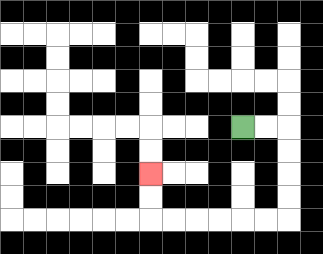{'start': '[10, 5]', 'end': '[6, 7]', 'path_directions': 'R,R,D,D,D,D,L,L,L,L,L,L,U,U', 'path_coordinates': '[[10, 5], [11, 5], [12, 5], [12, 6], [12, 7], [12, 8], [12, 9], [11, 9], [10, 9], [9, 9], [8, 9], [7, 9], [6, 9], [6, 8], [6, 7]]'}